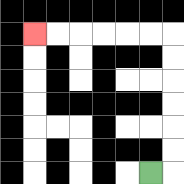{'start': '[6, 7]', 'end': '[1, 1]', 'path_directions': 'R,U,U,U,U,U,U,L,L,L,L,L,L', 'path_coordinates': '[[6, 7], [7, 7], [7, 6], [7, 5], [7, 4], [7, 3], [7, 2], [7, 1], [6, 1], [5, 1], [4, 1], [3, 1], [2, 1], [1, 1]]'}